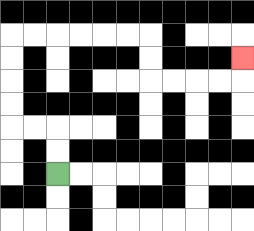{'start': '[2, 7]', 'end': '[10, 2]', 'path_directions': 'U,U,L,L,U,U,U,U,R,R,R,R,R,R,D,D,R,R,R,R,U', 'path_coordinates': '[[2, 7], [2, 6], [2, 5], [1, 5], [0, 5], [0, 4], [0, 3], [0, 2], [0, 1], [1, 1], [2, 1], [3, 1], [4, 1], [5, 1], [6, 1], [6, 2], [6, 3], [7, 3], [8, 3], [9, 3], [10, 3], [10, 2]]'}